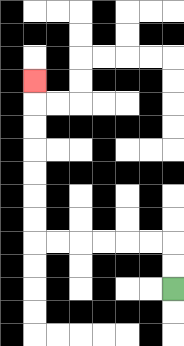{'start': '[7, 12]', 'end': '[1, 3]', 'path_directions': 'U,U,L,L,L,L,L,L,U,U,U,U,U,U,U', 'path_coordinates': '[[7, 12], [7, 11], [7, 10], [6, 10], [5, 10], [4, 10], [3, 10], [2, 10], [1, 10], [1, 9], [1, 8], [1, 7], [1, 6], [1, 5], [1, 4], [1, 3]]'}